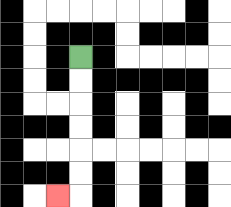{'start': '[3, 2]', 'end': '[2, 8]', 'path_directions': 'D,D,D,D,D,D,L', 'path_coordinates': '[[3, 2], [3, 3], [3, 4], [3, 5], [3, 6], [3, 7], [3, 8], [2, 8]]'}